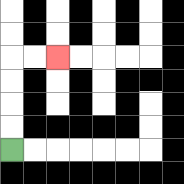{'start': '[0, 6]', 'end': '[2, 2]', 'path_directions': 'U,U,U,U,R,R', 'path_coordinates': '[[0, 6], [0, 5], [0, 4], [0, 3], [0, 2], [1, 2], [2, 2]]'}